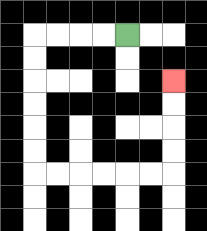{'start': '[5, 1]', 'end': '[7, 3]', 'path_directions': 'L,L,L,L,D,D,D,D,D,D,R,R,R,R,R,R,U,U,U,U', 'path_coordinates': '[[5, 1], [4, 1], [3, 1], [2, 1], [1, 1], [1, 2], [1, 3], [1, 4], [1, 5], [1, 6], [1, 7], [2, 7], [3, 7], [4, 7], [5, 7], [6, 7], [7, 7], [7, 6], [7, 5], [7, 4], [7, 3]]'}